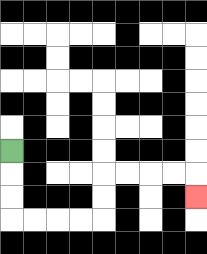{'start': '[0, 6]', 'end': '[8, 8]', 'path_directions': 'D,D,D,R,R,R,R,U,U,R,R,R,R,D', 'path_coordinates': '[[0, 6], [0, 7], [0, 8], [0, 9], [1, 9], [2, 9], [3, 9], [4, 9], [4, 8], [4, 7], [5, 7], [6, 7], [7, 7], [8, 7], [8, 8]]'}